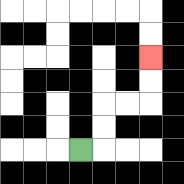{'start': '[3, 6]', 'end': '[6, 2]', 'path_directions': 'R,U,U,R,R,U,U', 'path_coordinates': '[[3, 6], [4, 6], [4, 5], [4, 4], [5, 4], [6, 4], [6, 3], [6, 2]]'}